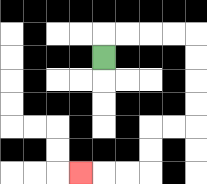{'start': '[4, 2]', 'end': '[3, 7]', 'path_directions': 'U,R,R,R,R,D,D,D,D,L,L,D,D,L,L,L', 'path_coordinates': '[[4, 2], [4, 1], [5, 1], [6, 1], [7, 1], [8, 1], [8, 2], [8, 3], [8, 4], [8, 5], [7, 5], [6, 5], [6, 6], [6, 7], [5, 7], [4, 7], [3, 7]]'}